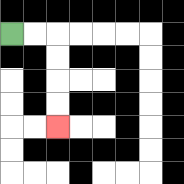{'start': '[0, 1]', 'end': '[2, 5]', 'path_directions': 'R,R,D,D,D,D', 'path_coordinates': '[[0, 1], [1, 1], [2, 1], [2, 2], [2, 3], [2, 4], [2, 5]]'}